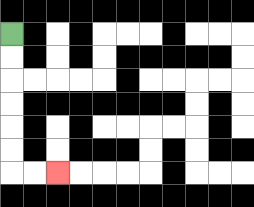{'start': '[0, 1]', 'end': '[2, 7]', 'path_directions': 'D,D,D,D,D,D,R,R', 'path_coordinates': '[[0, 1], [0, 2], [0, 3], [0, 4], [0, 5], [0, 6], [0, 7], [1, 7], [2, 7]]'}